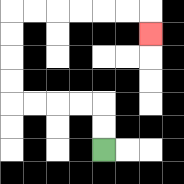{'start': '[4, 6]', 'end': '[6, 1]', 'path_directions': 'U,U,L,L,L,L,U,U,U,U,R,R,R,R,R,R,D', 'path_coordinates': '[[4, 6], [4, 5], [4, 4], [3, 4], [2, 4], [1, 4], [0, 4], [0, 3], [0, 2], [0, 1], [0, 0], [1, 0], [2, 0], [3, 0], [4, 0], [5, 0], [6, 0], [6, 1]]'}